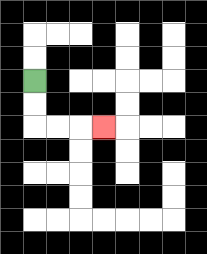{'start': '[1, 3]', 'end': '[4, 5]', 'path_directions': 'D,D,R,R,R', 'path_coordinates': '[[1, 3], [1, 4], [1, 5], [2, 5], [3, 5], [4, 5]]'}